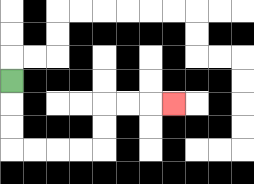{'start': '[0, 3]', 'end': '[7, 4]', 'path_directions': 'D,D,D,R,R,R,R,U,U,R,R,R', 'path_coordinates': '[[0, 3], [0, 4], [0, 5], [0, 6], [1, 6], [2, 6], [3, 6], [4, 6], [4, 5], [4, 4], [5, 4], [6, 4], [7, 4]]'}